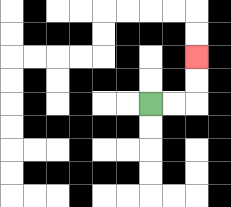{'start': '[6, 4]', 'end': '[8, 2]', 'path_directions': 'R,R,U,U', 'path_coordinates': '[[6, 4], [7, 4], [8, 4], [8, 3], [8, 2]]'}